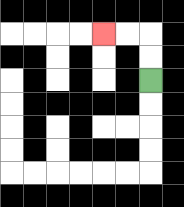{'start': '[6, 3]', 'end': '[4, 1]', 'path_directions': 'U,U,L,L', 'path_coordinates': '[[6, 3], [6, 2], [6, 1], [5, 1], [4, 1]]'}